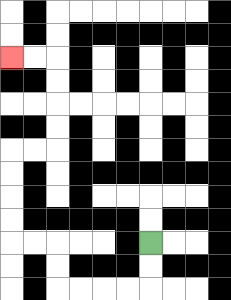{'start': '[6, 10]', 'end': '[0, 2]', 'path_directions': 'D,D,L,L,L,L,U,U,L,L,U,U,U,U,R,R,U,U,U,U,L,L', 'path_coordinates': '[[6, 10], [6, 11], [6, 12], [5, 12], [4, 12], [3, 12], [2, 12], [2, 11], [2, 10], [1, 10], [0, 10], [0, 9], [0, 8], [0, 7], [0, 6], [1, 6], [2, 6], [2, 5], [2, 4], [2, 3], [2, 2], [1, 2], [0, 2]]'}